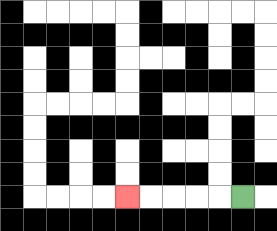{'start': '[10, 8]', 'end': '[5, 8]', 'path_directions': 'L,L,L,L,L', 'path_coordinates': '[[10, 8], [9, 8], [8, 8], [7, 8], [6, 8], [5, 8]]'}